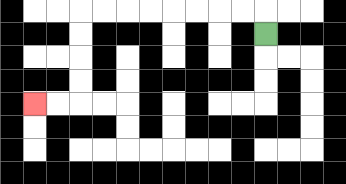{'start': '[11, 1]', 'end': '[1, 4]', 'path_directions': 'U,L,L,L,L,L,L,L,L,D,D,D,D,L,L', 'path_coordinates': '[[11, 1], [11, 0], [10, 0], [9, 0], [8, 0], [7, 0], [6, 0], [5, 0], [4, 0], [3, 0], [3, 1], [3, 2], [3, 3], [3, 4], [2, 4], [1, 4]]'}